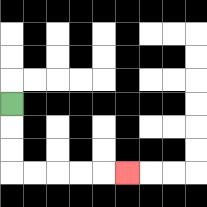{'start': '[0, 4]', 'end': '[5, 7]', 'path_directions': 'D,D,D,R,R,R,R,R', 'path_coordinates': '[[0, 4], [0, 5], [0, 6], [0, 7], [1, 7], [2, 7], [3, 7], [4, 7], [5, 7]]'}